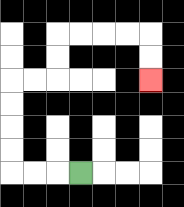{'start': '[3, 7]', 'end': '[6, 3]', 'path_directions': 'L,L,L,U,U,U,U,R,R,U,U,R,R,R,R,D,D', 'path_coordinates': '[[3, 7], [2, 7], [1, 7], [0, 7], [0, 6], [0, 5], [0, 4], [0, 3], [1, 3], [2, 3], [2, 2], [2, 1], [3, 1], [4, 1], [5, 1], [6, 1], [6, 2], [6, 3]]'}